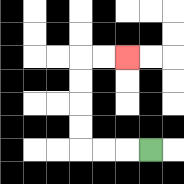{'start': '[6, 6]', 'end': '[5, 2]', 'path_directions': 'L,L,L,U,U,U,U,R,R', 'path_coordinates': '[[6, 6], [5, 6], [4, 6], [3, 6], [3, 5], [3, 4], [3, 3], [3, 2], [4, 2], [5, 2]]'}